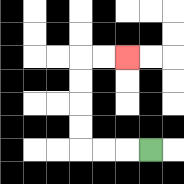{'start': '[6, 6]', 'end': '[5, 2]', 'path_directions': 'L,L,L,U,U,U,U,R,R', 'path_coordinates': '[[6, 6], [5, 6], [4, 6], [3, 6], [3, 5], [3, 4], [3, 3], [3, 2], [4, 2], [5, 2]]'}